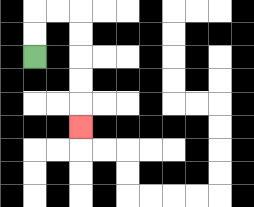{'start': '[1, 2]', 'end': '[3, 5]', 'path_directions': 'U,U,R,R,D,D,D,D,D', 'path_coordinates': '[[1, 2], [1, 1], [1, 0], [2, 0], [3, 0], [3, 1], [3, 2], [3, 3], [3, 4], [3, 5]]'}